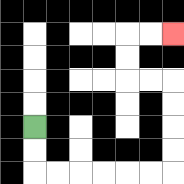{'start': '[1, 5]', 'end': '[7, 1]', 'path_directions': 'D,D,R,R,R,R,R,R,U,U,U,U,L,L,U,U,R,R', 'path_coordinates': '[[1, 5], [1, 6], [1, 7], [2, 7], [3, 7], [4, 7], [5, 7], [6, 7], [7, 7], [7, 6], [7, 5], [7, 4], [7, 3], [6, 3], [5, 3], [5, 2], [5, 1], [6, 1], [7, 1]]'}